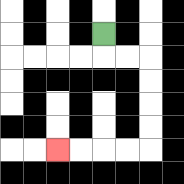{'start': '[4, 1]', 'end': '[2, 6]', 'path_directions': 'D,R,R,D,D,D,D,L,L,L,L', 'path_coordinates': '[[4, 1], [4, 2], [5, 2], [6, 2], [6, 3], [6, 4], [6, 5], [6, 6], [5, 6], [4, 6], [3, 6], [2, 6]]'}